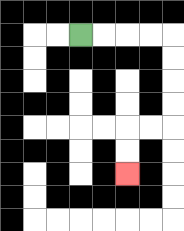{'start': '[3, 1]', 'end': '[5, 7]', 'path_directions': 'R,R,R,R,D,D,D,D,L,L,D,D', 'path_coordinates': '[[3, 1], [4, 1], [5, 1], [6, 1], [7, 1], [7, 2], [7, 3], [7, 4], [7, 5], [6, 5], [5, 5], [5, 6], [5, 7]]'}